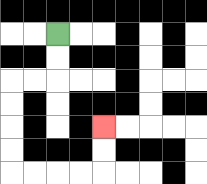{'start': '[2, 1]', 'end': '[4, 5]', 'path_directions': 'D,D,L,L,D,D,D,D,R,R,R,R,U,U', 'path_coordinates': '[[2, 1], [2, 2], [2, 3], [1, 3], [0, 3], [0, 4], [0, 5], [0, 6], [0, 7], [1, 7], [2, 7], [3, 7], [4, 7], [4, 6], [4, 5]]'}